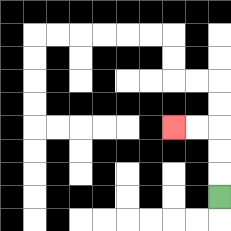{'start': '[9, 8]', 'end': '[7, 5]', 'path_directions': 'U,U,U,L,L', 'path_coordinates': '[[9, 8], [9, 7], [9, 6], [9, 5], [8, 5], [7, 5]]'}